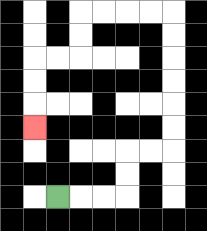{'start': '[2, 8]', 'end': '[1, 5]', 'path_directions': 'R,R,R,U,U,R,R,U,U,U,U,U,U,L,L,L,L,D,D,L,L,D,D,D', 'path_coordinates': '[[2, 8], [3, 8], [4, 8], [5, 8], [5, 7], [5, 6], [6, 6], [7, 6], [7, 5], [7, 4], [7, 3], [7, 2], [7, 1], [7, 0], [6, 0], [5, 0], [4, 0], [3, 0], [3, 1], [3, 2], [2, 2], [1, 2], [1, 3], [1, 4], [1, 5]]'}